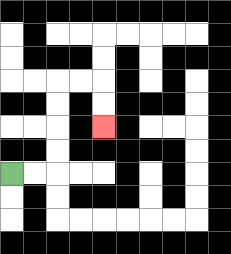{'start': '[0, 7]', 'end': '[4, 5]', 'path_directions': 'R,R,U,U,U,U,R,R,D,D', 'path_coordinates': '[[0, 7], [1, 7], [2, 7], [2, 6], [2, 5], [2, 4], [2, 3], [3, 3], [4, 3], [4, 4], [4, 5]]'}